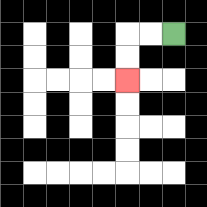{'start': '[7, 1]', 'end': '[5, 3]', 'path_directions': 'L,L,D,D', 'path_coordinates': '[[7, 1], [6, 1], [5, 1], [5, 2], [5, 3]]'}